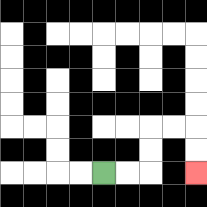{'start': '[4, 7]', 'end': '[8, 7]', 'path_directions': 'R,R,U,U,R,R,D,D', 'path_coordinates': '[[4, 7], [5, 7], [6, 7], [6, 6], [6, 5], [7, 5], [8, 5], [8, 6], [8, 7]]'}